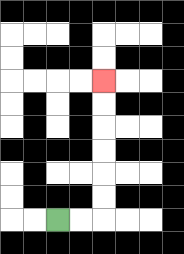{'start': '[2, 9]', 'end': '[4, 3]', 'path_directions': 'R,R,U,U,U,U,U,U', 'path_coordinates': '[[2, 9], [3, 9], [4, 9], [4, 8], [4, 7], [4, 6], [4, 5], [4, 4], [4, 3]]'}